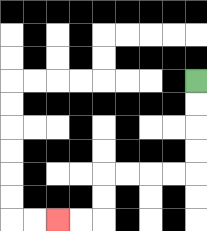{'start': '[8, 3]', 'end': '[2, 9]', 'path_directions': 'D,D,D,D,L,L,L,L,D,D,L,L', 'path_coordinates': '[[8, 3], [8, 4], [8, 5], [8, 6], [8, 7], [7, 7], [6, 7], [5, 7], [4, 7], [4, 8], [4, 9], [3, 9], [2, 9]]'}